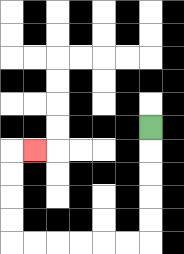{'start': '[6, 5]', 'end': '[1, 6]', 'path_directions': 'D,D,D,D,D,L,L,L,L,L,L,U,U,U,U,R', 'path_coordinates': '[[6, 5], [6, 6], [6, 7], [6, 8], [6, 9], [6, 10], [5, 10], [4, 10], [3, 10], [2, 10], [1, 10], [0, 10], [0, 9], [0, 8], [0, 7], [0, 6], [1, 6]]'}